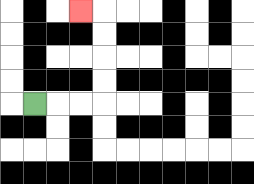{'start': '[1, 4]', 'end': '[3, 0]', 'path_directions': 'R,R,R,U,U,U,U,L', 'path_coordinates': '[[1, 4], [2, 4], [3, 4], [4, 4], [4, 3], [4, 2], [4, 1], [4, 0], [3, 0]]'}